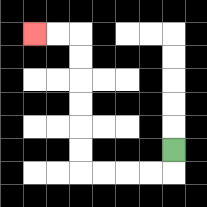{'start': '[7, 6]', 'end': '[1, 1]', 'path_directions': 'D,L,L,L,L,U,U,U,U,U,U,L,L', 'path_coordinates': '[[7, 6], [7, 7], [6, 7], [5, 7], [4, 7], [3, 7], [3, 6], [3, 5], [3, 4], [3, 3], [3, 2], [3, 1], [2, 1], [1, 1]]'}